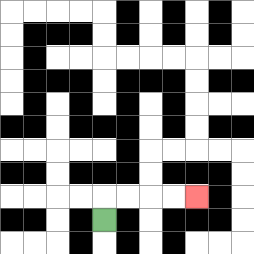{'start': '[4, 9]', 'end': '[8, 8]', 'path_directions': 'U,R,R,R,R', 'path_coordinates': '[[4, 9], [4, 8], [5, 8], [6, 8], [7, 8], [8, 8]]'}